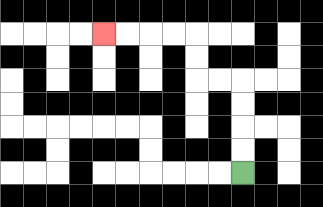{'start': '[10, 7]', 'end': '[4, 1]', 'path_directions': 'U,U,U,U,L,L,U,U,L,L,L,L', 'path_coordinates': '[[10, 7], [10, 6], [10, 5], [10, 4], [10, 3], [9, 3], [8, 3], [8, 2], [8, 1], [7, 1], [6, 1], [5, 1], [4, 1]]'}